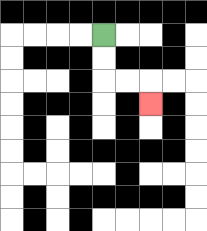{'start': '[4, 1]', 'end': '[6, 4]', 'path_directions': 'D,D,R,R,D', 'path_coordinates': '[[4, 1], [4, 2], [4, 3], [5, 3], [6, 3], [6, 4]]'}